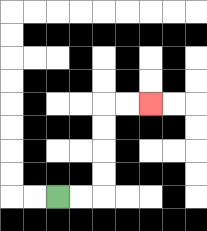{'start': '[2, 8]', 'end': '[6, 4]', 'path_directions': 'R,R,U,U,U,U,R,R', 'path_coordinates': '[[2, 8], [3, 8], [4, 8], [4, 7], [4, 6], [4, 5], [4, 4], [5, 4], [6, 4]]'}